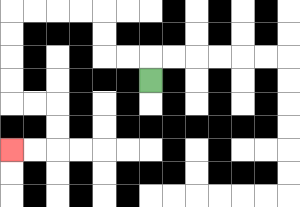{'start': '[6, 3]', 'end': '[0, 6]', 'path_directions': 'U,L,L,U,U,L,L,L,L,D,D,D,D,R,R,D,D,L,L', 'path_coordinates': '[[6, 3], [6, 2], [5, 2], [4, 2], [4, 1], [4, 0], [3, 0], [2, 0], [1, 0], [0, 0], [0, 1], [0, 2], [0, 3], [0, 4], [1, 4], [2, 4], [2, 5], [2, 6], [1, 6], [0, 6]]'}